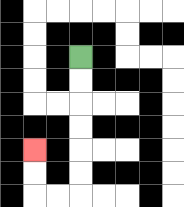{'start': '[3, 2]', 'end': '[1, 6]', 'path_directions': 'D,D,D,D,D,D,L,L,U,U', 'path_coordinates': '[[3, 2], [3, 3], [3, 4], [3, 5], [3, 6], [3, 7], [3, 8], [2, 8], [1, 8], [1, 7], [1, 6]]'}